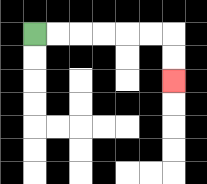{'start': '[1, 1]', 'end': '[7, 3]', 'path_directions': 'R,R,R,R,R,R,D,D', 'path_coordinates': '[[1, 1], [2, 1], [3, 1], [4, 1], [5, 1], [6, 1], [7, 1], [7, 2], [7, 3]]'}